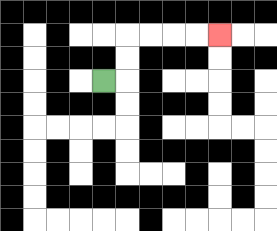{'start': '[4, 3]', 'end': '[9, 1]', 'path_directions': 'R,U,U,R,R,R,R', 'path_coordinates': '[[4, 3], [5, 3], [5, 2], [5, 1], [6, 1], [7, 1], [8, 1], [9, 1]]'}